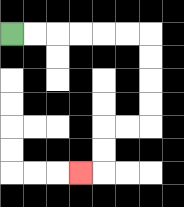{'start': '[0, 1]', 'end': '[3, 7]', 'path_directions': 'R,R,R,R,R,R,D,D,D,D,L,L,D,D,L', 'path_coordinates': '[[0, 1], [1, 1], [2, 1], [3, 1], [4, 1], [5, 1], [6, 1], [6, 2], [6, 3], [6, 4], [6, 5], [5, 5], [4, 5], [4, 6], [4, 7], [3, 7]]'}